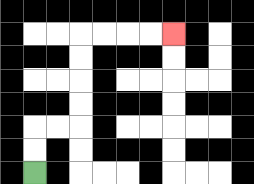{'start': '[1, 7]', 'end': '[7, 1]', 'path_directions': 'U,U,R,R,U,U,U,U,R,R,R,R', 'path_coordinates': '[[1, 7], [1, 6], [1, 5], [2, 5], [3, 5], [3, 4], [3, 3], [3, 2], [3, 1], [4, 1], [5, 1], [6, 1], [7, 1]]'}